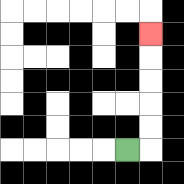{'start': '[5, 6]', 'end': '[6, 1]', 'path_directions': 'R,U,U,U,U,U', 'path_coordinates': '[[5, 6], [6, 6], [6, 5], [6, 4], [6, 3], [6, 2], [6, 1]]'}